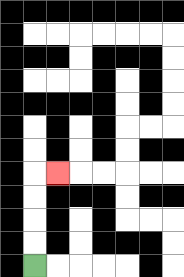{'start': '[1, 11]', 'end': '[2, 7]', 'path_directions': 'U,U,U,U,R', 'path_coordinates': '[[1, 11], [1, 10], [1, 9], [1, 8], [1, 7], [2, 7]]'}